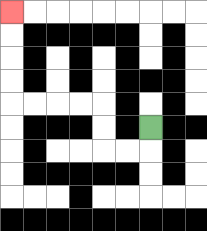{'start': '[6, 5]', 'end': '[0, 0]', 'path_directions': 'D,L,L,U,U,L,L,L,L,U,U,U,U', 'path_coordinates': '[[6, 5], [6, 6], [5, 6], [4, 6], [4, 5], [4, 4], [3, 4], [2, 4], [1, 4], [0, 4], [0, 3], [0, 2], [0, 1], [0, 0]]'}